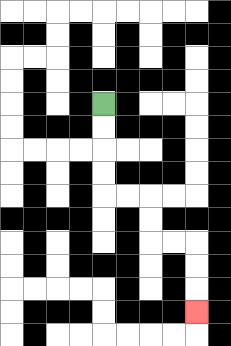{'start': '[4, 4]', 'end': '[8, 13]', 'path_directions': 'D,D,D,D,R,R,D,D,R,R,D,D,D', 'path_coordinates': '[[4, 4], [4, 5], [4, 6], [4, 7], [4, 8], [5, 8], [6, 8], [6, 9], [6, 10], [7, 10], [8, 10], [8, 11], [8, 12], [8, 13]]'}